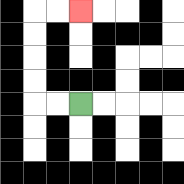{'start': '[3, 4]', 'end': '[3, 0]', 'path_directions': 'L,L,U,U,U,U,R,R', 'path_coordinates': '[[3, 4], [2, 4], [1, 4], [1, 3], [1, 2], [1, 1], [1, 0], [2, 0], [3, 0]]'}